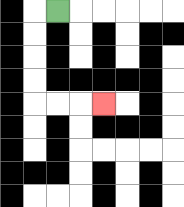{'start': '[2, 0]', 'end': '[4, 4]', 'path_directions': 'L,D,D,D,D,R,R,R', 'path_coordinates': '[[2, 0], [1, 0], [1, 1], [1, 2], [1, 3], [1, 4], [2, 4], [3, 4], [4, 4]]'}